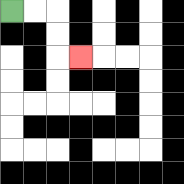{'start': '[0, 0]', 'end': '[3, 2]', 'path_directions': 'R,R,D,D,R', 'path_coordinates': '[[0, 0], [1, 0], [2, 0], [2, 1], [2, 2], [3, 2]]'}